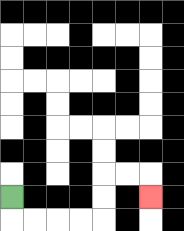{'start': '[0, 8]', 'end': '[6, 8]', 'path_directions': 'D,R,R,R,R,U,U,R,R,D', 'path_coordinates': '[[0, 8], [0, 9], [1, 9], [2, 9], [3, 9], [4, 9], [4, 8], [4, 7], [5, 7], [6, 7], [6, 8]]'}